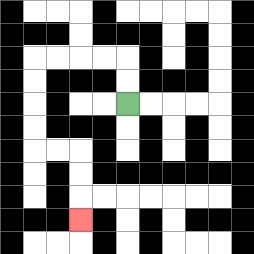{'start': '[5, 4]', 'end': '[3, 9]', 'path_directions': 'U,U,L,L,L,L,D,D,D,D,R,R,D,D,D', 'path_coordinates': '[[5, 4], [5, 3], [5, 2], [4, 2], [3, 2], [2, 2], [1, 2], [1, 3], [1, 4], [1, 5], [1, 6], [2, 6], [3, 6], [3, 7], [3, 8], [3, 9]]'}